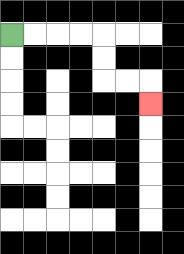{'start': '[0, 1]', 'end': '[6, 4]', 'path_directions': 'R,R,R,R,D,D,R,R,D', 'path_coordinates': '[[0, 1], [1, 1], [2, 1], [3, 1], [4, 1], [4, 2], [4, 3], [5, 3], [6, 3], [6, 4]]'}